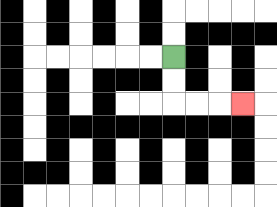{'start': '[7, 2]', 'end': '[10, 4]', 'path_directions': 'D,D,R,R,R', 'path_coordinates': '[[7, 2], [7, 3], [7, 4], [8, 4], [9, 4], [10, 4]]'}